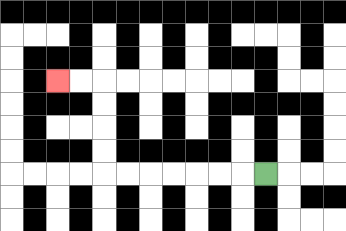{'start': '[11, 7]', 'end': '[2, 3]', 'path_directions': 'L,L,L,L,L,L,L,U,U,U,U,L,L', 'path_coordinates': '[[11, 7], [10, 7], [9, 7], [8, 7], [7, 7], [6, 7], [5, 7], [4, 7], [4, 6], [4, 5], [4, 4], [4, 3], [3, 3], [2, 3]]'}